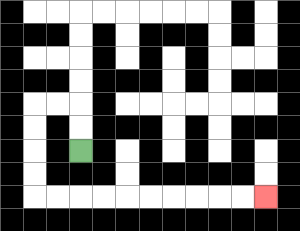{'start': '[3, 6]', 'end': '[11, 8]', 'path_directions': 'U,U,L,L,D,D,D,D,R,R,R,R,R,R,R,R,R,R', 'path_coordinates': '[[3, 6], [3, 5], [3, 4], [2, 4], [1, 4], [1, 5], [1, 6], [1, 7], [1, 8], [2, 8], [3, 8], [4, 8], [5, 8], [6, 8], [7, 8], [8, 8], [9, 8], [10, 8], [11, 8]]'}